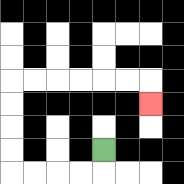{'start': '[4, 6]', 'end': '[6, 4]', 'path_directions': 'D,L,L,L,L,U,U,U,U,R,R,R,R,R,R,D', 'path_coordinates': '[[4, 6], [4, 7], [3, 7], [2, 7], [1, 7], [0, 7], [0, 6], [0, 5], [0, 4], [0, 3], [1, 3], [2, 3], [3, 3], [4, 3], [5, 3], [6, 3], [6, 4]]'}